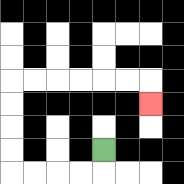{'start': '[4, 6]', 'end': '[6, 4]', 'path_directions': 'D,L,L,L,L,U,U,U,U,R,R,R,R,R,R,D', 'path_coordinates': '[[4, 6], [4, 7], [3, 7], [2, 7], [1, 7], [0, 7], [0, 6], [0, 5], [0, 4], [0, 3], [1, 3], [2, 3], [3, 3], [4, 3], [5, 3], [6, 3], [6, 4]]'}